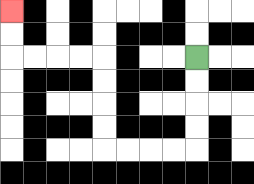{'start': '[8, 2]', 'end': '[0, 0]', 'path_directions': 'D,D,D,D,L,L,L,L,U,U,U,U,L,L,L,L,U,U', 'path_coordinates': '[[8, 2], [8, 3], [8, 4], [8, 5], [8, 6], [7, 6], [6, 6], [5, 6], [4, 6], [4, 5], [4, 4], [4, 3], [4, 2], [3, 2], [2, 2], [1, 2], [0, 2], [0, 1], [0, 0]]'}